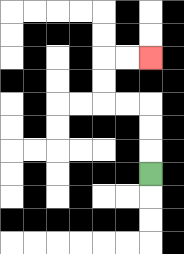{'start': '[6, 7]', 'end': '[6, 2]', 'path_directions': 'U,U,U,L,L,U,U,R,R', 'path_coordinates': '[[6, 7], [6, 6], [6, 5], [6, 4], [5, 4], [4, 4], [4, 3], [4, 2], [5, 2], [6, 2]]'}